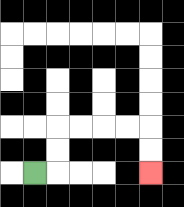{'start': '[1, 7]', 'end': '[6, 7]', 'path_directions': 'R,U,U,R,R,R,R,D,D', 'path_coordinates': '[[1, 7], [2, 7], [2, 6], [2, 5], [3, 5], [4, 5], [5, 5], [6, 5], [6, 6], [6, 7]]'}